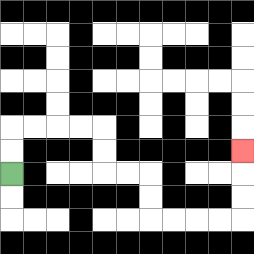{'start': '[0, 7]', 'end': '[10, 6]', 'path_directions': 'U,U,R,R,R,R,D,D,R,R,D,D,R,R,R,R,U,U,U', 'path_coordinates': '[[0, 7], [0, 6], [0, 5], [1, 5], [2, 5], [3, 5], [4, 5], [4, 6], [4, 7], [5, 7], [6, 7], [6, 8], [6, 9], [7, 9], [8, 9], [9, 9], [10, 9], [10, 8], [10, 7], [10, 6]]'}